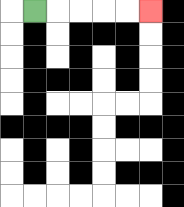{'start': '[1, 0]', 'end': '[6, 0]', 'path_directions': 'R,R,R,R,R', 'path_coordinates': '[[1, 0], [2, 0], [3, 0], [4, 0], [5, 0], [6, 0]]'}